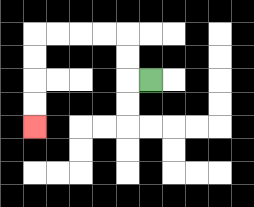{'start': '[6, 3]', 'end': '[1, 5]', 'path_directions': 'L,U,U,L,L,L,L,D,D,D,D', 'path_coordinates': '[[6, 3], [5, 3], [5, 2], [5, 1], [4, 1], [3, 1], [2, 1], [1, 1], [1, 2], [1, 3], [1, 4], [1, 5]]'}